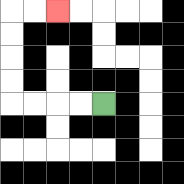{'start': '[4, 4]', 'end': '[2, 0]', 'path_directions': 'L,L,L,L,U,U,U,U,R,R', 'path_coordinates': '[[4, 4], [3, 4], [2, 4], [1, 4], [0, 4], [0, 3], [0, 2], [0, 1], [0, 0], [1, 0], [2, 0]]'}